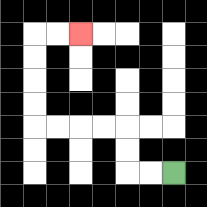{'start': '[7, 7]', 'end': '[3, 1]', 'path_directions': 'L,L,U,U,L,L,L,L,U,U,U,U,R,R', 'path_coordinates': '[[7, 7], [6, 7], [5, 7], [5, 6], [5, 5], [4, 5], [3, 5], [2, 5], [1, 5], [1, 4], [1, 3], [1, 2], [1, 1], [2, 1], [3, 1]]'}